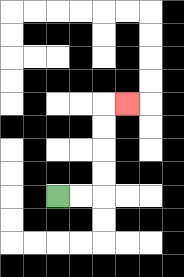{'start': '[2, 8]', 'end': '[5, 4]', 'path_directions': 'R,R,U,U,U,U,R', 'path_coordinates': '[[2, 8], [3, 8], [4, 8], [4, 7], [4, 6], [4, 5], [4, 4], [5, 4]]'}